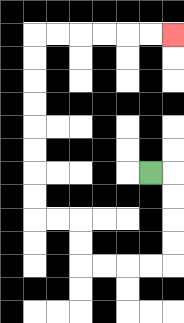{'start': '[6, 7]', 'end': '[7, 1]', 'path_directions': 'R,D,D,D,D,L,L,L,L,U,U,L,L,U,U,U,U,U,U,U,U,R,R,R,R,R,R', 'path_coordinates': '[[6, 7], [7, 7], [7, 8], [7, 9], [7, 10], [7, 11], [6, 11], [5, 11], [4, 11], [3, 11], [3, 10], [3, 9], [2, 9], [1, 9], [1, 8], [1, 7], [1, 6], [1, 5], [1, 4], [1, 3], [1, 2], [1, 1], [2, 1], [3, 1], [4, 1], [5, 1], [6, 1], [7, 1]]'}